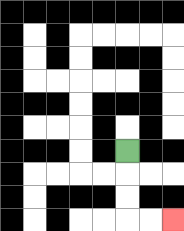{'start': '[5, 6]', 'end': '[7, 9]', 'path_directions': 'D,D,D,R,R', 'path_coordinates': '[[5, 6], [5, 7], [5, 8], [5, 9], [6, 9], [7, 9]]'}